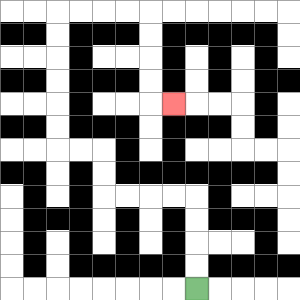{'start': '[8, 12]', 'end': '[7, 4]', 'path_directions': 'U,U,U,U,L,L,L,L,U,U,L,L,U,U,U,U,U,U,R,R,R,R,D,D,D,D,R', 'path_coordinates': '[[8, 12], [8, 11], [8, 10], [8, 9], [8, 8], [7, 8], [6, 8], [5, 8], [4, 8], [4, 7], [4, 6], [3, 6], [2, 6], [2, 5], [2, 4], [2, 3], [2, 2], [2, 1], [2, 0], [3, 0], [4, 0], [5, 0], [6, 0], [6, 1], [6, 2], [6, 3], [6, 4], [7, 4]]'}